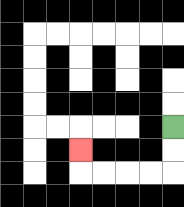{'start': '[7, 5]', 'end': '[3, 6]', 'path_directions': 'D,D,L,L,L,L,U', 'path_coordinates': '[[7, 5], [7, 6], [7, 7], [6, 7], [5, 7], [4, 7], [3, 7], [3, 6]]'}